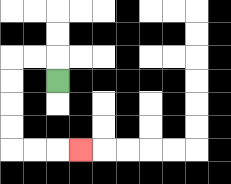{'start': '[2, 3]', 'end': '[3, 6]', 'path_directions': 'U,L,L,D,D,D,D,R,R,R', 'path_coordinates': '[[2, 3], [2, 2], [1, 2], [0, 2], [0, 3], [0, 4], [0, 5], [0, 6], [1, 6], [2, 6], [3, 6]]'}